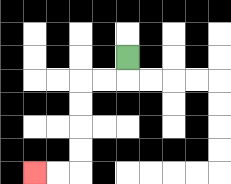{'start': '[5, 2]', 'end': '[1, 7]', 'path_directions': 'D,L,L,D,D,D,D,L,L', 'path_coordinates': '[[5, 2], [5, 3], [4, 3], [3, 3], [3, 4], [3, 5], [3, 6], [3, 7], [2, 7], [1, 7]]'}